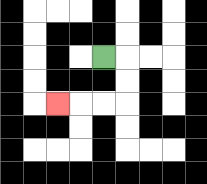{'start': '[4, 2]', 'end': '[2, 4]', 'path_directions': 'R,D,D,L,L,L', 'path_coordinates': '[[4, 2], [5, 2], [5, 3], [5, 4], [4, 4], [3, 4], [2, 4]]'}